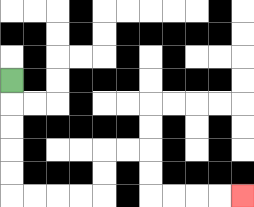{'start': '[0, 3]', 'end': '[10, 8]', 'path_directions': 'D,D,D,D,D,R,R,R,R,U,U,R,R,D,D,R,R,R,R', 'path_coordinates': '[[0, 3], [0, 4], [0, 5], [0, 6], [0, 7], [0, 8], [1, 8], [2, 8], [3, 8], [4, 8], [4, 7], [4, 6], [5, 6], [6, 6], [6, 7], [6, 8], [7, 8], [8, 8], [9, 8], [10, 8]]'}